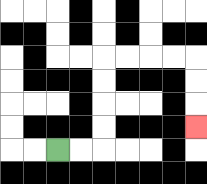{'start': '[2, 6]', 'end': '[8, 5]', 'path_directions': 'R,R,U,U,U,U,R,R,R,R,D,D,D', 'path_coordinates': '[[2, 6], [3, 6], [4, 6], [4, 5], [4, 4], [4, 3], [4, 2], [5, 2], [6, 2], [7, 2], [8, 2], [8, 3], [8, 4], [8, 5]]'}